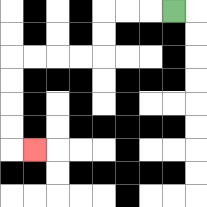{'start': '[7, 0]', 'end': '[1, 6]', 'path_directions': 'L,L,L,D,D,L,L,L,L,D,D,D,D,R', 'path_coordinates': '[[7, 0], [6, 0], [5, 0], [4, 0], [4, 1], [4, 2], [3, 2], [2, 2], [1, 2], [0, 2], [0, 3], [0, 4], [0, 5], [0, 6], [1, 6]]'}